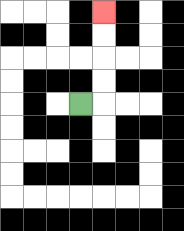{'start': '[3, 4]', 'end': '[4, 0]', 'path_directions': 'R,U,U,U,U', 'path_coordinates': '[[3, 4], [4, 4], [4, 3], [4, 2], [4, 1], [4, 0]]'}